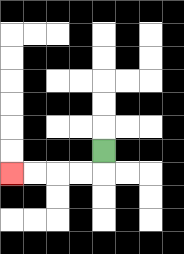{'start': '[4, 6]', 'end': '[0, 7]', 'path_directions': 'D,L,L,L,L', 'path_coordinates': '[[4, 6], [4, 7], [3, 7], [2, 7], [1, 7], [0, 7]]'}